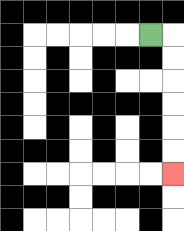{'start': '[6, 1]', 'end': '[7, 7]', 'path_directions': 'R,D,D,D,D,D,D', 'path_coordinates': '[[6, 1], [7, 1], [7, 2], [7, 3], [7, 4], [7, 5], [7, 6], [7, 7]]'}